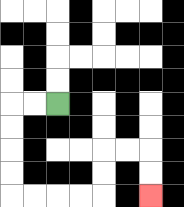{'start': '[2, 4]', 'end': '[6, 8]', 'path_directions': 'L,L,D,D,D,D,R,R,R,R,U,U,R,R,D,D', 'path_coordinates': '[[2, 4], [1, 4], [0, 4], [0, 5], [0, 6], [0, 7], [0, 8], [1, 8], [2, 8], [3, 8], [4, 8], [4, 7], [4, 6], [5, 6], [6, 6], [6, 7], [6, 8]]'}